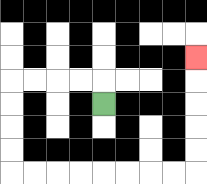{'start': '[4, 4]', 'end': '[8, 2]', 'path_directions': 'U,L,L,L,L,D,D,D,D,R,R,R,R,R,R,R,R,U,U,U,U,U', 'path_coordinates': '[[4, 4], [4, 3], [3, 3], [2, 3], [1, 3], [0, 3], [0, 4], [0, 5], [0, 6], [0, 7], [1, 7], [2, 7], [3, 7], [4, 7], [5, 7], [6, 7], [7, 7], [8, 7], [8, 6], [8, 5], [8, 4], [8, 3], [8, 2]]'}